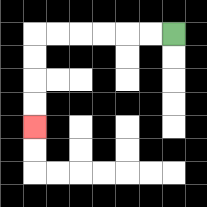{'start': '[7, 1]', 'end': '[1, 5]', 'path_directions': 'L,L,L,L,L,L,D,D,D,D', 'path_coordinates': '[[7, 1], [6, 1], [5, 1], [4, 1], [3, 1], [2, 1], [1, 1], [1, 2], [1, 3], [1, 4], [1, 5]]'}